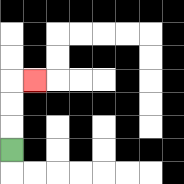{'start': '[0, 6]', 'end': '[1, 3]', 'path_directions': 'U,U,U,R', 'path_coordinates': '[[0, 6], [0, 5], [0, 4], [0, 3], [1, 3]]'}